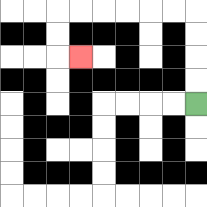{'start': '[8, 4]', 'end': '[3, 2]', 'path_directions': 'U,U,U,U,L,L,L,L,L,L,D,D,R', 'path_coordinates': '[[8, 4], [8, 3], [8, 2], [8, 1], [8, 0], [7, 0], [6, 0], [5, 0], [4, 0], [3, 0], [2, 0], [2, 1], [2, 2], [3, 2]]'}